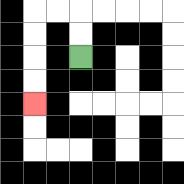{'start': '[3, 2]', 'end': '[1, 4]', 'path_directions': 'U,U,L,L,D,D,D,D', 'path_coordinates': '[[3, 2], [3, 1], [3, 0], [2, 0], [1, 0], [1, 1], [1, 2], [1, 3], [1, 4]]'}